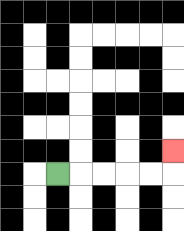{'start': '[2, 7]', 'end': '[7, 6]', 'path_directions': 'R,R,R,R,R,U', 'path_coordinates': '[[2, 7], [3, 7], [4, 7], [5, 7], [6, 7], [7, 7], [7, 6]]'}